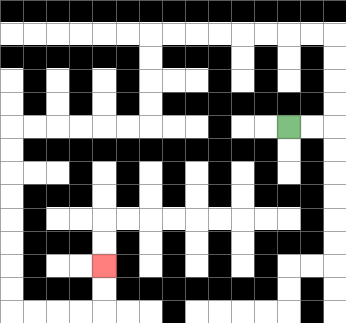{'start': '[12, 5]', 'end': '[4, 11]', 'path_directions': 'R,R,U,U,U,U,L,L,L,L,L,L,L,L,D,D,D,D,L,L,L,L,L,L,D,D,D,D,D,D,D,D,R,R,R,R,U,U', 'path_coordinates': '[[12, 5], [13, 5], [14, 5], [14, 4], [14, 3], [14, 2], [14, 1], [13, 1], [12, 1], [11, 1], [10, 1], [9, 1], [8, 1], [7, 1], [6, 1], [6, 2], [6, 3], [6, 4], [6, 5], [5, 5], [4, 5], [3, 5], [2, 5], [1, 5], [0, 5], [0, 6], [0, 7], [0, 8], [0, 9], [0, 10], [0, 11], [0, 12], [0, 13], [1, 13], [2, 13], [3, 13], [4, 13], [4, 12], [4, 11]]'}